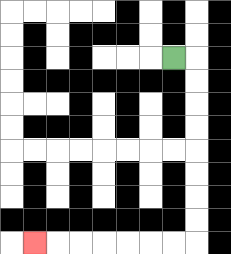{'start': '[7, 2]', 'end': '[1, 10]', 'path_directions': 'R,D,D,D,D,D,D,D,D,L,L,L,L,L,L,L', 'path_coordinates': '[[7, 2], [8, 2], [8, 3], [8, 4], [8, 5], [8, 6], [8, 7], [8, 8], [8, 9], [8, 10], [7, 10], [6, 10], [5, 10], [4, 10], [3, 10], [2, 10], [1, 10]]'}